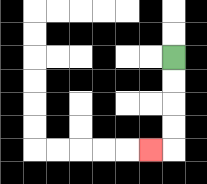{'start': '[7, 2]', 'end': '[6, 6]', 'path_directions': 'D,D,D,D,L', 'path_coordinates': '[[7, 2], [7, 3], [7, 4], [7, 5], [7, 6], [6, 6]]'}